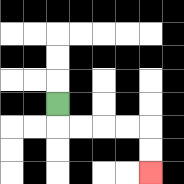{'start': '[2, 4]', 'end': '[6, 7]', 'path_directions': 'D,R,R,R,R,D,D', 'path_coordinates': '[[2, 4], [2, 5], [3, 5], [4, 5], [5, 5], [6, 5], [6, 6], [6, 7]]'}